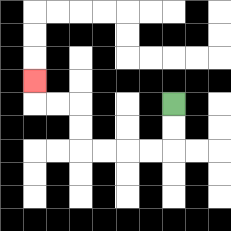{'start': '[7, 4]', 'end': '[1, 3]', 'path_directions': 'D,D,L,L,L,L,U,U,L,L,U', 'path_coordinates': '[[7, 4], [7, 5], [7, 6], [6, 6], [5, 6], [4, 6], [3, 6], [3, 5], [3, 4], [2, 4], [1, 4], [1, 3]]'}